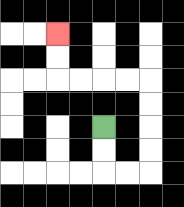{'start': '[4, 5]', 'end': '[2, 1]', 'path_directions': 'D,D,R,R,U,U,U,U,L,L,L,L,U,U', 'path_coordinates': '[[4, 5], [4, 6], [4, 7], [5, 7], [6, 7], [6, 6], [6, 5], [6, 4], [6, 3], [5, 3], [4, 3], [3, 3], [2, 3], [2, 2], [2, 1]]'}